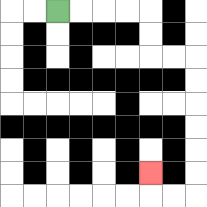{'start': '[2, 0]', 'end': '[6, 7]', 'path_directions': 'R,R,R,R,D,D,R,R,D,D,D,D,D,D,L,L,U', 'path_coordinates': '[[2, 0], [3, 0], [4, 0], [5, 0], [6, 0], [6, 1], [6, 2], [7, 2], [8, 2], [8, 3], [8, 4], [8, 5], [8, 6], [8, 7], [8, 8], [7, 8], [6, 8], [6, 7]]'}